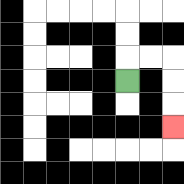{'start': '[5, 3]', 'end': '[7, 5]', 'path_directions': 'U,R,R,D,D,D', 'path_coordinates': '[[5, 3], [5, 2], [6, 2], [7, 2], [7, 3], [7, 4], [7, 5]]'}